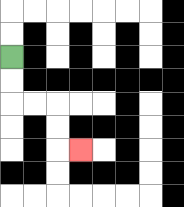{'start': '[0, 2]', 'end': '[3, 6]', 'path_directions': 'D,D,R,R,D,D,R', 'path_coordinates': '[[0, 2], [0, 3], [0, 4], [1, 4], [2, 4], [2, 5], [2, 6], [3, 6]]'}